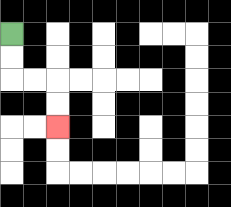{'start': '[0, 1]', 'end': '[2, 5]', 'path_directions': 'D,D,R,R,D,D', 'path_coordinates': '[[0, 1], [0, 2], [0, 3], [1, 3], [2, 3], [2, 4], [2, 5]]'}